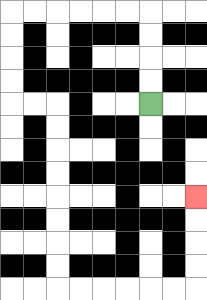{'start': '[6, 4]', 'end': '[8, 8]', 'path_directions': 'U,U,U,U,L,L,L,L,L,L,D,D,D,D,R,R,D,D,D,D,D,D,D,D,R,R,R,R,R,R,U,U,U,U', 'path_coordinates': '[[6, 4], [6, 3], [6, 2], [6, 1], [6, 0], [5, 0], [4, 0], [3, 0], [2, 0], [1, 0], [0, 0], [0, 1], [0, 2], [0, 3], [0, 4], [1, 4], [2, 4], [2, 5], [2, 6], [2, 7], [2, 8], [2, 9], [2, 10], [2, 11], [2, 12], [3, 12], [4, 12], [5, 12], [6, 12], [7, 12], [8, 12], [8, 11], [8, 10], [8, 9], [8, 8]]'}